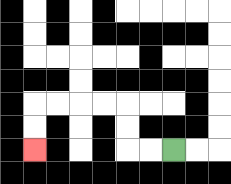{'start': '[7, 6]', 'end': '[1, 6]', 'path_directions': 'L,L,U,U,L,L,L,L,D,D', 'path_coordinates': '[[7, 6], [6, 6], [5, 6], [5, 5], [5, 4], [4, 4], [3, 4], [2, 4], [1, 4], [1, 5], [1, 6]]'}